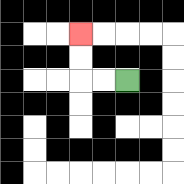{'start': '[5, 3]', 'end': '[3, 1]', 'path_directions': 'L,L,U,U', 'path_coordinates': '[[5, 3], [4, 3], [3, 3], [3, 2], [3, 1]]'}